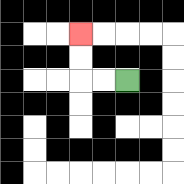{'start': '[5, 3]', 'end': '[3, 1]', 'path_directions': 'L,L,U,U', 'path_coordinates': '[[5, 3], [4, 3], [3, 3], [3, 2], [3, 1]]'}